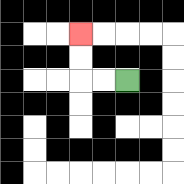{'start': '[5, 3]', 'end': '[3, 1]', 'path_directions': 'L,L,U,U', 'path_coordinates': '[[5, 3], [4, 3], [3, 3], [3, 2], [3, 1]]'}